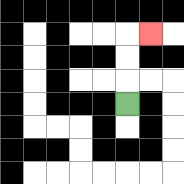{'start': '[5, 4]', 'end': '[6, 1]', 'path_directions': 'U,U,U,R', 'path_coordinates': '[[5, 4], [5, 3], [5, 2], [5, 1], [6, 1]]'}